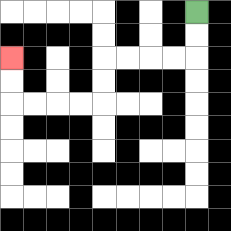{'start': '[8, 0]', 'end': '[0, 2]', 'path_directions': 'D,D,L,L,L,L,D,D,L,L,L,L,U,U', 'path_coordinates': '[[8, 0], [8, 1], [8, 2], [7, 2], [6, 2], [5, 2], [4, 2], [4, 3], [4, 4], [3, 4], [2, 4], [1, 4], [0, 4], [0, 3], [0, 2]]'}